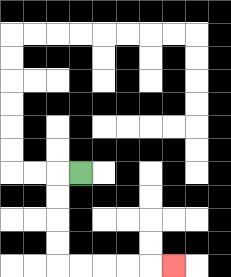{'start': '[3, 7]', 'end': '[7, 11]', 'path_directions': 'L,D,D,D,D,R,R,R,R,R', 'path_coordinates': '[[3, 7], [2, 7], [2, 8], [2, 9], [2, 10], [2, 11], [3, 11], [4, 11], [5, 11], [6, 11], [7, 11]]'}